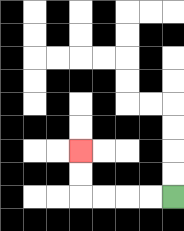{'start': '[7, 8]', 'end': '[3, 6]', 'path_directions': 'L,L,L,L,U,U', 'path_coordinates': '[[7, 8], [6, 8], [5, 8], [4, 8], [3, 8], [3, 7], [3, 6]]'}